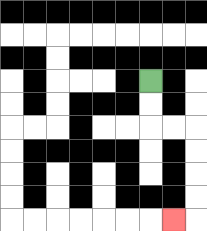{'start': '[6, 3]', 'end': '[7, 9]', 'path_directions': 'D,D,R,R,D,D,D,D,L', 'path_coordinates': '[[6, 3], [6, 4], [6, 5], [7, 5], [8, 5], [8, 6], [8, 7], [8, 8], [8, 9], [7, 9]]'}